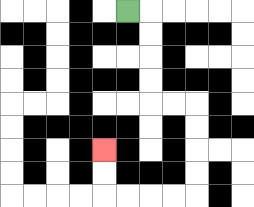{'start': '[5, 0]', 'end': '[4, 6]', 'path_directions': 'R,D,D,D,D,R,R,D,D,D,D,L,L,L,L,U,U', 'path_coordinates': '[[5, 0], [6, 0], [6, 1], [6, 2], [6, 3], [6, 4], [7, 4], [8, 4], [8, 5], [8, 6], [8, 7], [8, 8], [7, 8], [6, 8], [5, 8], [4, 8], [4, 7], [4, 6]]'}